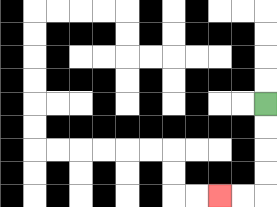{'start': '[11, 4]', 'end': '[9, 8]', 'path_directions': 'D,D,D,D,L,L', 'path_coordinates': '[[11, 4], [11, 5], [11, 6], [11, 7], [11, 8], [10, 8], [9, 8]]'}